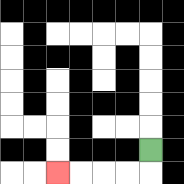{'start': '[6, 6]', 'end': '[2, 7]', 'path_directions': 'D,L,L,L,L', 'path_coordinates': '[[6, 6], [6, 7], [5, 7], [4, 7], [3, 7], [2, 7]]'}